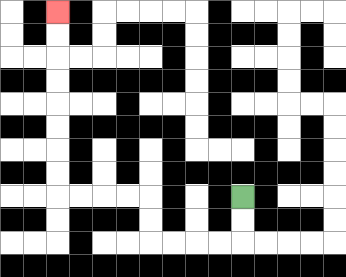{'start': '[10, 8]', 'end': '[2, 0]', 'path_directions': 'D,D,L,L,L,L,U,U,L,L,L,L,U,U,U,U,U,U,U,U', 'path_coordinates': '[[10, 8], [10, 9], [10, 10], [9, 10], [8, 10], [7, 10], [6, 10], [6, 9], [6, 8], [5, 8], [4, 8], [3, 8], [2, 8], [2, 7], [2, 6], [2, 5], [2, 4], [2, 3], [2, 2], [2, 1], [2, 0]]'}